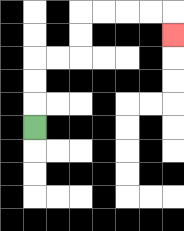{'start': '[1, 5]', 'end': '[7, 1]', 'path_directions': 'U,U,U,R,R,U,U,R,R,R,R,D', 'path_coordinates': '[[1, 5], [1, 4], [1, 3], [1, 2], [2, 2], [3, 2], [3, 1], [3, 0], [4, 0], [5, 0], [6, 0], [7, 0], [7, 1]]'}